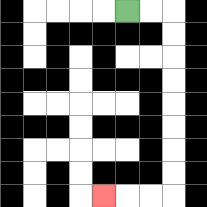{'start': '[5, 0]', 'end': '[4, 8]', 'path_directions': 'R,R,D,D,D,D,D,D,D,D,L,L,L', 'path_coordinates': '[[5, 0], [6, 0], [7, 0], [7, 1], [7, 2], [7, 3], [7, 4], [7, 5], [7, 6], [7, 7], [7, 8], [6, 8], [5, 8], [4, 8]]'}